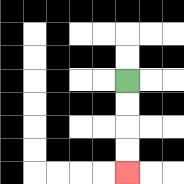{'start': '[5, 3]', 'end': '[5, 7]', 'path_directions': 'D,D,D,D', 'path_coordinates': '[[5, 3], [5, 4], [5, 5], [5, 6], [5, 7]]'}